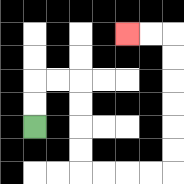{'start': '[1, 5]', 'end': '[5, 1]', 'path_directions': 'U,U,R,R,D,D,D,D,R,R,R,R,U,U,U,U,U,U,L,L', 'path_coordinates': '[[1, 5], [1, 4], [1, 3], [2, 3], [3, 3], [3, 4], [3, 5], [3, 6], [3, 7], [4, 7], [5, 7], [6, 7], [7, 7], [7, 6], [7, 5], [7, 4], [7, 3], [7, 2], [7, 1], [6, 1], [5, 1]]'}